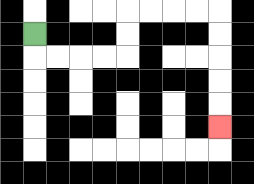{'start': '[1, 1]', 'end': '[9, 5]', 'path_directions': 'D,R,R,R,R,U,U,R,R,R,R,D,D,D,D,D', 'path_coordinates': '[[1, 1], [1, 2], [2, 2], [3, 2], [4, 2], [5, 2], [5, 1], [5, 0], [6, 0], [7, 0], [8, 0], [9, 0], [9, 1], [9, 2], [9, 3], [9, 4], [9, 5]]'}